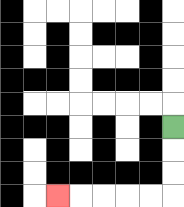{'start': '[7, 5]', 'end': '[2, 8]', 'path_directions': 'D,D,D,L,L,L,L,L', 'path_coordinates': '[[7, 5], [7, 6], [7, 7], [7, 8], [6, 8], [5, 8], [4, 8], [3, 8], [2, 8]]'}